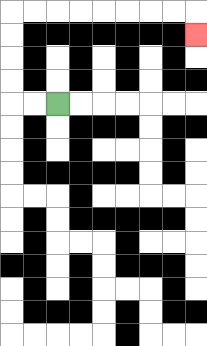{'start': '[2, 4]', 'end': '[8, 1]', 'path_directions': 'L,L,U,U,U,U,R,R,R,R,R,R,R,R,D', 'path_coordinates': '[[2, 4], [1, 4], [0, 4], [0, 3], [0, 2], [0, 1], [0, 0], [1, 0], [2, 0], [3, 0], [4, 0], [5, 0], [6, 0], [7, 0], [8, 0], [8, 1]]'}